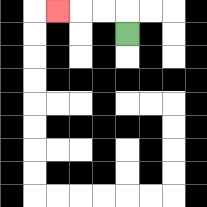{'start': '[5, 1]', 'end': '[2, 0]', 'path_directions': 'U,L,L,L', 'path_coordinates': '[[5, 1], [5, 0], [4, 0], [3, 0], [2, 0]]'}